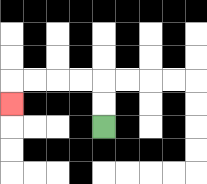{'start': '[4, 5]', 'end': '[0, 4]', 'path_directions': 'U,U,L,L,L,L,D', 'path_coordinates': '[[4, 5], [4, 4], [4, 3], [3, 3], [2, 3], [1, 3], [0, 3], [0, 4]]'}